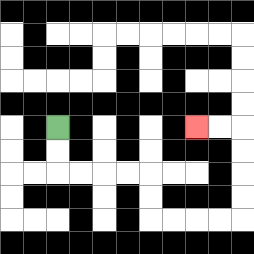{'start': '[2, 5]', 'end': '[8, 5]', 'path_directions': 'D,D,R,R,R,R,D,D,R,R,R,R,U,U,U,U,L,L', 'path_coordinates': '[[2, 5], [2, 6], [2, 7], [3, 7], [4, 7], [5, 7], [6, 7], [6, 8], [6, 9], [7, 9], [8, 9], [9, 9], [10, 9], [10, 8], [10, 7], [10, 6], [10, 5], [9, 5], [8, 5]]'}